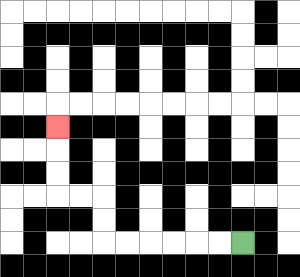{'start': '[10, 10]', 'end': '[2, 5]', 'path_directions': 'L,L,L,L,L,L,U,U,L,L,U,U,U', 'path_coordinates': '[[10, 10], [9, 10], [8, 10], [7, 10], [6, 10], [5, 10], [4, 10], [4, 9], [4, 8], [3, 8], [2, 8], [2, 7], [2, 6], [2, 5]]'}